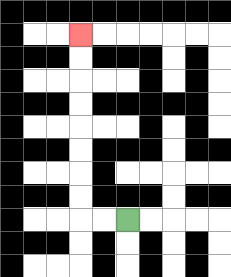{'start': '[5, 9]', 'end': '[3, 1]', 'path_directions': 'L,L,U,U,U,U,U,U,U,U', 'path_coordinates': '[[5, 9], [4, 9], [3, 9], [3, 8], [3, 7], [3, 6], [3, 5], [3, 4], [3, 3], [3, 2], [3, 1]]'}